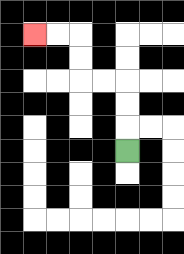{'start': '[5, 6]', 'end': '[1, 1]', 'path_directions': 'U,U,U,L,L,U,U,L,L', 'path_coordinates': '[[5, 6], [5, 5], [5, 4], [5, 3], [4, 3], [3, 3], [3, 2], [3, 1], [2, 1], [1, 1]]'}